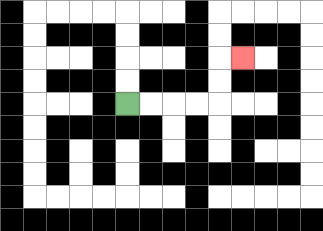{'start': '[5, 4]', 'end': '[10, 2]', 'path_directions': 'R,R,R,R,U,U,R', 'path_coordinates': '[[5, 4], [6, 4], [7, 4], [8, 4], [9, 4], [9, 3], [9, 2], [10, 2]]'}